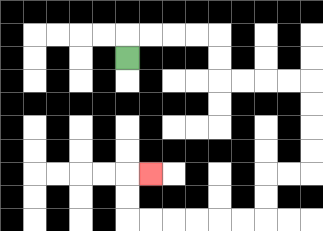{'start': '[5, 2]', 'end': '[6, 7]', 'path_directions': 'U,R,R,R,R,D,D,R,R,R,R,D,D,D,D,L,L,D,D,L,L,L,L,L,L,U,U,R', 'path_coordinates': '[[5, 2], [5, 1], [6, 1], [7, 1], [8, 1], [9, 1], [9, 2], [9, 3], [10, 3], [11, 3], [12, 3], [13, 3], [13, 4], [13, 5], [13, 6], [13, 7], [12, 7], [11, 7], [11, 8], [11, 9], [10, 9], [9, 9], [8, 9], [7, 9], [6, 9], [5, 9], [5, 8], [5, 7], [6, 7]]'}